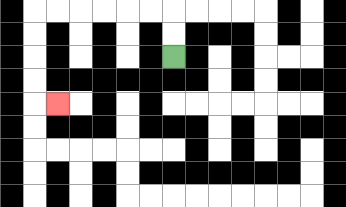{'start': '[7, 2]', 'end': '[2, 4]', 'path_directions': 'U,U,L,L,L,L,L,L,D,D,D,D,R', 'path_coordinates': '[[7, 2], [7, 1], [7, 0], [6, 0], [5, 0], [4, 0], [3, 0], [2, 0], [1, 0], [1, 1], [1, 2], [1, 3], [1, 4], [2, 4]]'}